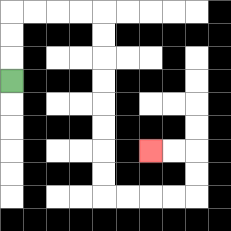{'start': '[0, 3]', 'end': '[6, 6]', 'path_directions': 'U,U,U,R,R,R,R,D,D,D,D,D,D,D,D,R,R,R,R,U,U,L,L', 'path_coordinates': '[[0, 3], [0, 2], [0, 1], [0, 0], [1, 0], [2, 0], [3, 0], [4, 0], [4, 1], [4, 2], [4, 3], [4, 4], [4, 5], [4, 6], [4, 7], [4, 8], [5, 8], [6, 8], [7, 8], [8, 8], [8, 7], [8, 6], [7, 6], [6, 6]]'}